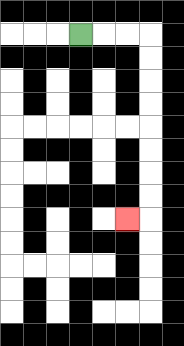{'start': '[3, 1]', 'end': '[5, 9]', 'path_directions': 'R,R,R,D,D,D,D,D,D,D,D,L', 'path_coordinates': '[[3, 1], [4, 1], [5, 1], [6, 1], [6, 2], [6, 3], [6, 4], [6, 5], [6, 6], [6, 7], [6, 8], [6, 9], [5, 9]]'}